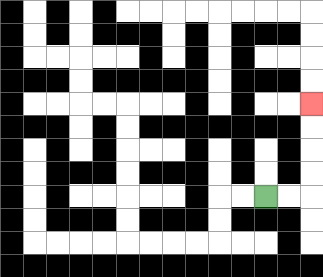{'start': '[11, 8]', 'end': '[13, 4]', 'path_directions': 'R,R,U,U,U,U', 'path_coordinates': '[[11, 8], [12, 8], [13, 8], [13, 7], [13, 6], [13, 5], [13, 4]]'}